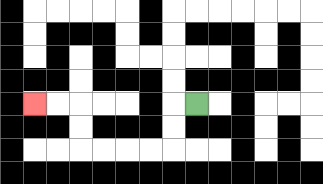{'start': '[8, 4]', 'end': '[1, 4]', 'path_directions': 'L,D,D,L,L,L,L,U,U,L,L', 'path_coordinates': '[[8, 4], [7, 4], [7, 5], [7, 6], [6, 6], [5, 6], [4, 6], [3, 6], [3, 5], [3, 4], [2, 4], [1, 4]]'}